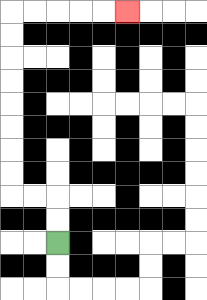{'start': '[2, 10]', 'end': '[5, 0]', 'path_directions': 'U,U,L,L,U,U,U,U,U,U,U,U,R,R,R,R,R', 'path_coordinates': '[[2, 10], [2, 9], [2, 8], [1, 8], [0, 8], [0, 7], [0, 6], [0, 5], [0, 4], [0, 3], [0, 2], [0, 1], [0, 0], [1, 0], [2, 0], [3, 0], [4, 0], [5, 0]]'}